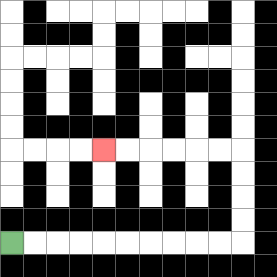{'start': '[0, 10]', 'end': '[4, 6]', 'path_directions': 'R,R,R,R,R,R,R,R,R,R,U,U,U,U,L,L,L,L,L,L', 'path_coordinates': '[[0, 10], [1, 10], [2, 10], [3, 10], [4, 10], [5, 10], [6, 10], [7, 10], [8, 10], [9, 10], [10, 10], [10, 9], [10, 8], [10, 7], [10, 6], [9, 6], [8, 6], [7, 6], [6, 6], [5, 6], [4, 6]]'}